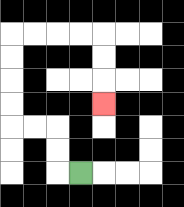{'start': '[3, 7]', 'end': '[4, 4]', 'path_directions': 'L,U,U,L,L,U,U,U,U,R,R,R,R,D,D,D', 'path_coordinates': '[[3, 7], [2, 7], [2, 6], [2, 5], [1, 5], [0, 5], [0, 4], [0, 3], [0, 2], [0, 1], [1, 1], [2, 1], [3, 1], [4, 1], [4, 2], [4, 3], [4, 4]]'}